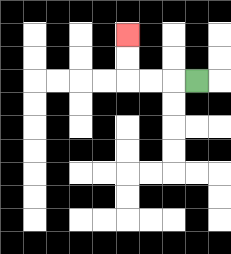{'start': '[8, 3]', 'end': '[5, 1]', 'path_directions': 'L,L,L,U,U', 'path_coordinates': '[[8, 3], [7, 3], [6, 3], [5, 3], [5, 2], [5, 1]]'}